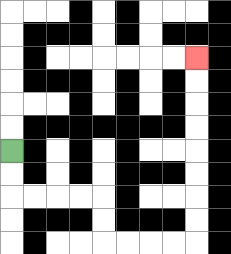{'start': '[0, 6]', 'end': '[8, 2]', 'path_directions': 'D,D,R,R,R,R,D,D,R,R,R,R,U,U,U,U,U,U,U,U', 'path_coordinates': '[[0, 6], [0, 7], [0, 8], [1, 8], [2, 8], [3, 8], [4, 8], [4, 9], [4, 10], [5, 10], [6, 10], [7, 10], [8, 10], [8, 9], [8, 8], [8, 7], [8, 6], [8, 5], [8, 4], [8, 3], [8, 2]]'}